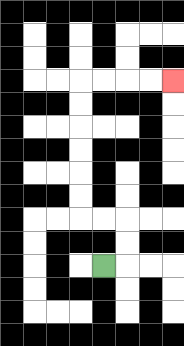{'start': '[4, 11]', 'end': '[7, 3]', 'path_directions': 'R,U,U,L,L,U,U,U,U,U,U,R,R,R,R', 'path_coordinates': '[[4, 11], [5, 11], [5, 10], [5, 9], [4, 9], [3, 9], [3, 8], [3, 7], [3, 6], [3, 5], [3, 4], [3, 3], [4, 3], [5, 3], [6, 3], [7, 3]]'}